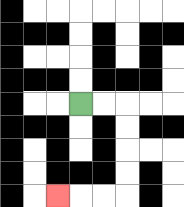{'start': '[3, 4]', 'end': '[2, 8]', 'path_directions': 'R,R,D,D,D,D,L,L,L', 'path_coordinates': '[[3, 4], [4, 4], [5, 4], [5, 5], [5, 6], [5, 7], [5, 8], [4, 8], [3, 8], [2, 8]]'}